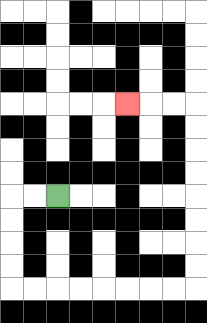{'start': '[2, 8]', 'end': '[5, 4]', 'path_directions': 'L,L,D,D,D,D,R,R,R,R,R,R,R,R,U,U,U,U,U,U,U,U,L,L,L', 'path_coordinates': '[[2, 8], [1, 8], [0, 8], [0, 9], [0, 10], [0, 11], [0, 12], [1, 12], [2, 12], [3, 12], [4, 12], [5, 12], [6, 12], [7, 12], [8, 12], [8, 11], [8, 10], [8, 9], [8, 8], [8, 7], [8, 6], [8, 5], [8, 4], [7, 4], [6, 4], [5, 4]]'}